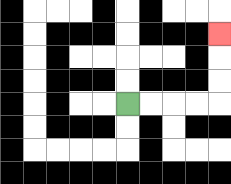{'start': '[5, 4]', 'end': '[9, 1]', 'path_directions': 'R,R,R,R,U,U,U', 'path_coordinates': '[[5, 4], [6, 4], [7, 4], [8, 4], [9, 4], [9, 3], [9, 2], [9, 1]]'}